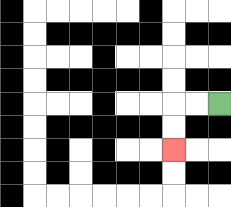{'start': '[9, 4]', 'end': '[7, 6]', 'path_directions': 'L,L,D,D', 'path_coordinates': '[[9, 4], [8, 4], [7, 4], [7, 5], [7, 6]]'}